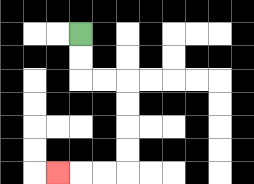{'start': '[3, 1]', 'end': '[2, 7]', 'path_directions': 'D,D,R,R,D,D,D,D,L,L,L', 'path_coordinates': '[[3, 1], [3, 2], [3, 3], [4, 3], [5, 3], [5, 4], [5, 5], [5, 6], [5, 7], [4, 7], [3, 7], [2, 7]]'}